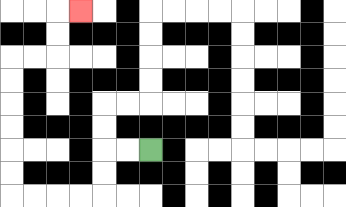{'start': '[6, 6]', 'end': '[3, 0]', 'path_directions': 'L,L,D,D,L,L,L,L,U,U,U,U,U,U,R,R,U,U,R', 'path_coordinates': '[[6, 6], [5, 6], [4, 6], [4, 7], [4, 8], [3, 8], [2, 8], [1, 8], [0, 8], [0, 7], [0, 6], [0, 5], [0, 4], [0, 3], [0, 2], [1, 2], [2, 2], [2, 1], [2, 0], [3, 0]]'}